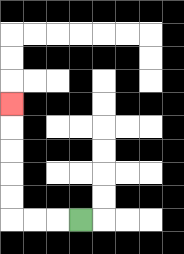{'start': '[3, 9]', 'end': '[0, 4]', 'path_directions': 'L,L,L,U,U,U,U,U', 'path_coordinates': '[[3, 9], [2, 9], [1, 9], [0, 9], [0, 8], [0, 7], [0, 6], [0, 5], [0, 4]]'}